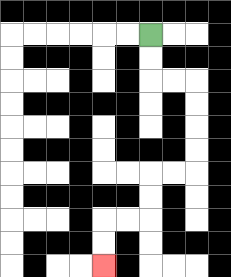{'start': '[6, 1]', 'end': '[4, 11]', 'path_directions': 'D,D,R,R,D,D,D,D,L,L,D,D,L,L,D,D', 'path_coordinates': '[[6, 1], [6, 2], [6, 3], [7, 3], [8, 3], [8, 4], [8, 5], [8, 6], [8, 7], [7, 7], [6, 7], [6, 8], [6, 9], [5, 9], [4, 9], [4, 10], [4, 11]]'}